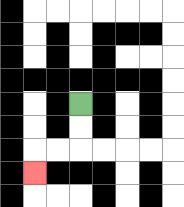{'start': '[3, 4]', 'end': '[1, 7]', 'path_directions': 'D,D,L,L,D', 'path_coordinates': '[[3, 4], [3, 5], [3, 6], [2, 6], [1, 6], [1, 7]]'}